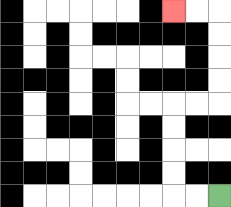{'start': '[9, 8]', 'end': '[7, 0]', 'path_directions': 'L,L,U,U,U,U,R,R,U,U,U,U,L,L', 'path_coordinates': '[[9, 8], [8, 8], [7, 8], [7, 7], [7, 6], [7, 5], [7, 4], [8, 4], [9, 4], [9, 3], [9, 2], [9, 1], [9, 0], [8, 0], [7, 0]]'}